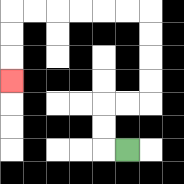{'start': '[5, 6]', 'end': '[0, 3]', 'path_directions': 'L,U,U,R,R,U,U,U,U,L,L,L,L,L,L,D,D,D', 'path_coordinates': '[[5, 6], [4, 6], [4, 5], [4, 4], [5, 4], [6, 4], [6, 3], [6, 2], [6, 1], [6, 0], [5, 0], [4, 0], [3, 0], [2, 0], [1, 0], [0, 0], [0, 1], [0, 2], [0, 3]]'}